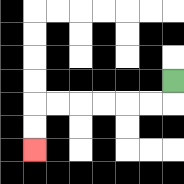{'start': '[7, 3]', 'end': '[1, 6]', 'path_directions': 'D,L,L,L,L,L,L,D,D', 'path_coordinates': '[[7, 3], [7, 4], [6, 4], [5, 4], [4, 4], [3, 4], [2, 4], [1, 4], [1, 5], [1, 6]]'}